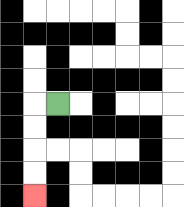{'start': '[2, 4]', 'end': '[1, 8]', 'path_directions': 'L,D,D,D,D', 'path_coordinates': '[[2, 4], [1, 4], [1, 5], [1, 6], [1, 7], [1, 8]]'}